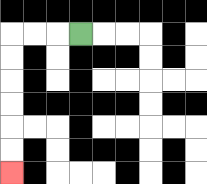{'start': '[3, 1]', 'end': '[0, 7]', 'path_directions': 'L,L,L,D,D,D,D,D,D', 'path_coordinates': '[[3, 1], [2, 1], [1, 1], [0, 1], [0, 2], [0, 3], [0, 4], [0, 5], [0, 6], [0, 7]]'}